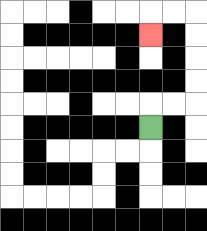{'start': '[6, 5]', 'end': '[6, 1]', 'path_directions': 'U,R,R,U,U,U,U,L,L,D', 'path_coordinates': '[[6, 5], [6, 4], [7, 4], [8, 4], [8, 3], [8, 2], [8, 1], [8, 0], [7, 0], [6, 0], [6, 1]]'}